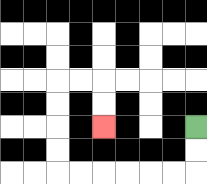{'start': '[8, 5]', 'end': '[4, 5]', 'path_directions': 'D,D,L,L,L,L,L,L,U,U,U,U,R,R,D,D', 'path_coordinates': '[[8, 5], [8, 6], [8, 7], [7, 7], [6, 7], [5, 7], [4, 7], [3, 7], [2, 7], [2, 6], [2, 5], [2, 4], [2, 3], [3, 3], [4, 3], [4, 4], [4, 5]]'}